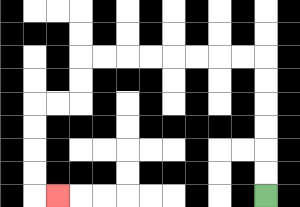{'start': '[11, 8]', 'end': '[2, 8]', 'path_directions': 'U,U,U,U,U,U,L,L,L,L,L,L,L,L,D,D,L,L,D,D,D,D,R', 'path_coordinates': '[[11, 8], [11, 7], [11, 6], [11, 5], [11, 4], [11, 3], [11, 2], [10, 2], [9, 2], [8, 2], [7, 2], [6, 2], [5, 2], [4, 2], [3, 2], [3, 3], [3, 4], [2, 4], [1, 4], [1, 5], [1, 6], [1, 7], [1, 8], [2, 8]]'}